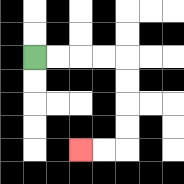{'start': '[1, 2]', 'end': '[3, 6]', 'path_directions': 'R,R,R,R,D,D,D,D,L,L', 'path_coordinates': '[[1, 2], [2, 2], [3, 2], [4, 2], [5, 2], [5, 3], [5, 4], [5, 5], [5, 6], [4, 6], [3, 6]]'}